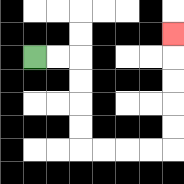{'start': '[1, 2]', 'end': '[7, 1]', 'path_directions': 'R,R,D,D,D,D,R,R,R,R,U,U,U,U,U', 'path_coordinates': '[[1, 2], [2, 2], [3, 2], [3, 3], [3, 4], [3, 5], [3, 6], [4, 6], [5, 6], [6, 6], [7, 6], [7, 5], [7, 4], [7, 3], [7, 2], [7, 1]]'}